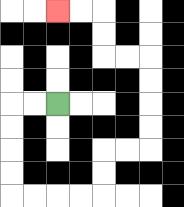{'start': '[2, 4]', 'end': '[2, 0]', 'path_directions': 'L,L,D,D,D,D,R,R,R,R,U,U,R,R,U,U,U,U,L,L,U,U,L,L', 'path_coordinates': '[[2, 4], [1, 4], [0, 4], [0, 5], [0, 6], [0, 7], [0, 8], [1, 8], [2, 8], [3, 8], [4, 8], [4, 7], [4, 6], [5, 6], [6, 6], [6, 5], [6, 4], [6, 3], [6, 2], [5, 2], [4, 2], [4, 1], [4, 0], [3, 0], [2, 0]]'}